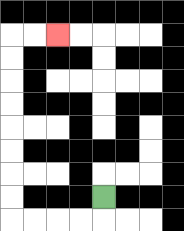{'start': '[4, 8]', 'end': '[2, 1]', 'path_directions': 'D,L,L,L,L,U,U,U,U,U,U,U,U,R,R', 'path_coordinates': '[[4, 8], [4, 9], [3, 9], [2, 9], [1, 9], [0, 9], [0, 8], [0, 7], [0, 6], [0, 5], [0, 4], [0, 3], [0, 2], [0, 1], [1, 1], [2, 1]]'}